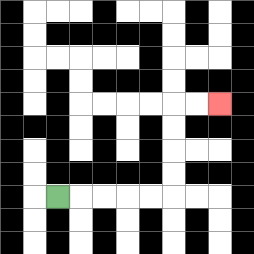{'start': '[2, 8]', 'end': '[9, 4]', 'path_directions': 'R,R,R,R,R,U,U,U,U,R,R', 'path_coordinates': '[[2, 8], [3, 8], [4, 8], [5, 8], [6, 8], [7, 8], [7, 7], [7, 6], [7, 5], [7, 4], [8, 4], [9, 4]]'}